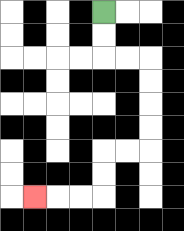{'start': '[4, 0]', 'end': '[1, 8]', 'path_directions': 'D,D,R,R,D,D,D,D,L,L,D,D,L,L,L', 'path_coordinates': '[[4, 0], [4, 1], [4, 2], [5, 2], [6, 2], [6, 3], [6, 4], [6, 5], [6, 6], [5, 6], [4, 6], [4, 7], [4, 8], [3, 8], [2, 8], [1, 8]]'}